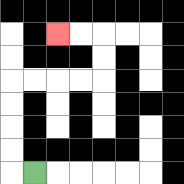{'start': '[1, 7]', 'end': '[2, 1]', 'path_directions': 'L,U,U,U,U,R,R,R,R,U,U,L,L', 'path_coordinates': '[[1, 7], [0, 7], [0, 6], [0, 5], [0, 4], [0, 3], [1, 3], [2, 3], [3, 3], [4, 3], [4, 2], [4, 1], [3, 1], [2, 1]]'}